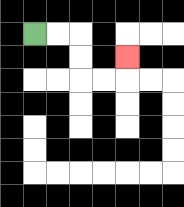{'start': '[1, 1]', 'end': '[5, 2]', 'path_directions': 'R,R,D,D,R,R,U', 'path_coordinates': '[[1, 1], [2, 1], [3, 1], [3, 2], [3, 3], [4, 3], [5, 3], [5, 2]]'}